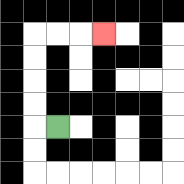{'start': '[2, 5]', 'end': '[4, 1]', 'path_directions': 'L,U,U,U,U,R,R,R', 'path_coordinates': '[[2, 5], [1, 5], [1, 4], [1, 3], [1, 2], [1, 1], [2, 1], [3, 1], [4, 1]]'}